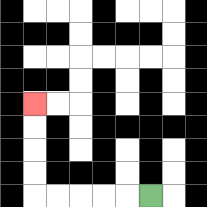{'start': '[6, 8]', 'end': '[1, 4]', 'path_directions': 'L,L,L,L,L,U,U,U,U', 'path_coordinates': '[[6, 8], [5, 8], [4, 8], [3, 8], [2, 8], [1, 8], [1, 7], [1, 6], [1, 5], [1, 4]]'}